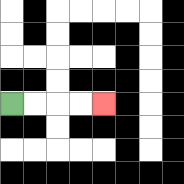{'start': '[0, 4]', 'end': '[4, 4]', 'path_directions': 'R,R,R,R', 'path_coordinates': '[[0, 4], [1, 4], [2, 4], [3, 4], [4, 4]]'}